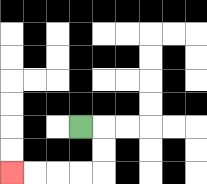{'start': '[3, 5]', 'end': '[0, 7]', 'path_directions': 'R,D,D,L,L,L,L', 'path_coordinates': '[[3, 5], [4, 5], [4, 6], [4, 7], [3, 7], [2, 7], [1, 7], [0, 7]]'}